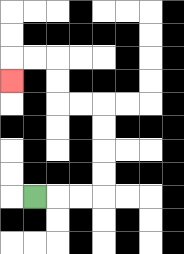{'start': '[1, 8]', 'end': '[0, 3]', 'path_directions': 'R,R,R,U,U,U,U,L,L,U,U,L,L,D', 'path_coordinates': '[[1, 8], [2, 8], [3, 8], [4, 8], [4, 7], [4, 6], [4, 5], [4, 4], [3, 4], [2, 4], [2, 3], [2, 2], [1, 2], [0, 2], [0, 3]]'}